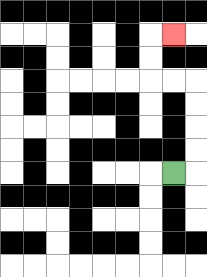{'start': '[7, 7]', 'end': '[7, 1]', 'path_directions': 'R,U,U,U,U,L,L,U,U,R', 'path_coordinates': '[[7, 7], [8, 7], [8, 6], [8, 5], [8, 4], [8, 3], [7, 3], [6, 3], [6, 2], [6, 1], [7, 1]]'}